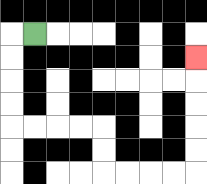{'start': '[1, 1]', 'end': '[8, 2]', 'path_directions': 'L,D,D,D,D,R,R,R,R,D,D,R,R,R,R,U,U,U,U,U', 'path_coordinates': '[[1, 1], [0, 1], [0, 2], [0, 3], [0, 4], [0, 5], [1, 5], [2, 5], [3, 5], [4, 5], [4, 6], [4, 7], [5, 7], [6, 7], [7, 7], [8, 7], [8, 6], [8, 5], [8, 4], [8, 3], [8, 2]]'}